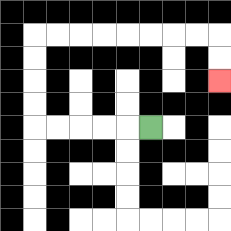{'start': '[6, 5]', 'end': '[9, 3]', 'path_directions': 'L,L,L,L,L,U,U,U,U,R,R,R,R,R,R,R,R,D,D', 'path_coordinates': '[[6, 5], [5, 5], [4, 5], [3, 5], [2, 5], [1, 5], [1, 4], [1, 3], [1, 2], [1, 1], [2, 1], [3, 1], [4, 1], [5, 1], [6, 1], [7, 1], [8, 1], [9, 1], [9, 2], [9, 3]]'}